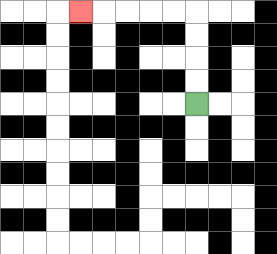{'start': '[8, 4]', 'end': '[3, 0]', 'path_directions': 'U,U,U,U,L,L,L,L,L', 'path_coordinates': '[[8, 4], [8, 3], [8, 2], [8, 1], [8, 0], [7, 0], [6, 0], [5, 0], [4, 0], [3, 0]]'}